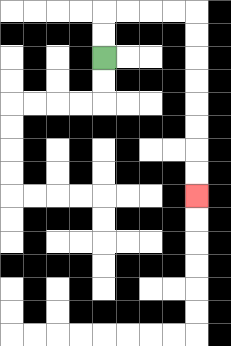{'start': '[4, 2]', 'end': '[8, 8]', 'path_directions': 'U,U,R,R,R,R,D,D,D,D,D,D,D,D', 'path_coordinates': '[[4, 2], [4, 1], [4, 0], [5, 0], [6, 0], [7, 0], [8, 0], [8, 1], [8, 2], [8, 3], [8, 4], [8, 5], [8, 6], [8, 7], [8, 8]]'}